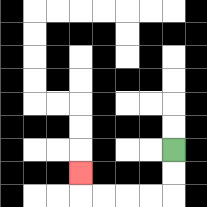{'start': '[7, 6]', 'end': '[3, 7]', 'path_directions': 'D,D,L,L,L,L,U', 'path_coordinates': '[[7, 6], [7, 7], [7, 8], [6, 8], [5, 8], [4, 8], [3, 8], [3, 7]]'}